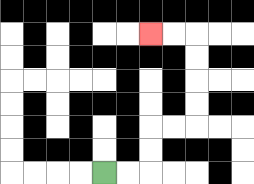{'start': '[4, 7]', 'end': '[6, 1]', 'path_directions': 'R,R,U,U,R,R,U,U,U,U,L,L', 'path_coordinates': '[[4, 7], [5, 7], [6, 7], [6, 6], [6, 5], [7, 5], [8, 5], [8, 4], [8, 3], [8, 2], [8, 1], [7, 1], [6, 1]]'}